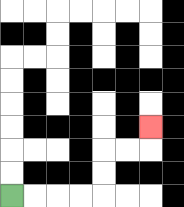{'start': '[0, 8]', 'end': '[6, 5]', 'path_directions': 'R,R,R,R,U,U,R,R,U', 'path_coordinates': '[[0, 8], [1, 8], [2, 8], [3, 8], [4, 8], [4, 7], [4, 6], [5, 6], [6, 6], [6, 5]]'}